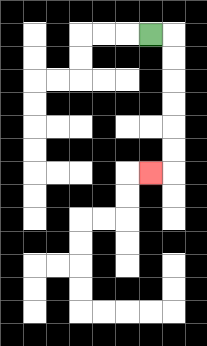{'start': '[6, 1]', 'end': '[6, 7]', 'path_directions': 'R,D,D,D,D,D,D,L', 'path_coordinates': '[[6, 1], [7, 1], [7, 2], [7, 3], [7, 4], [7, 5], [7, 6], [7, 7], [6, 7]]'}